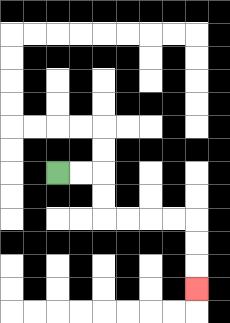{'start': '[2, 7]', 'end': '[8, 12]', 'path_directions': 'R,R,D,D,R,R,R,R,D,D,D', 'path_coordinates': '[[2, 7], [3, 7], [4, 7], [4, 8], [4, 9], [5, 9], [6, 9], [7, 9], [8, 9], [8, 10], [8, 11], [8, 12]]'}